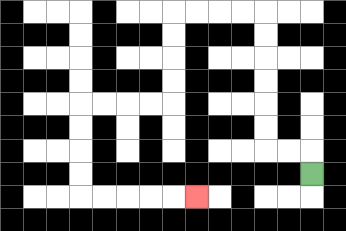{'start': '[13, 7]', 'end': '[8, 8]', 'path_directions': 'U,L,L,U,U,U,U,U,U,L,L,L,L,D,D,D,D,L,L,L,L,D,D,D,D,R,R,R,R,R', 'path_coordinates': '[[13, 7], [13, 6], [12, 6], [11, 6], [11, 5], [11, 4], [11, 3], [11, 2], [11, 1], [11, 0], [10, 0], [9, 0], [8, 0], [7, 0], [7, 1], [7, 2], [7, 3], [7, 4], [6, 4], [5, 4], [4, 4], [3, 4], [3, 5], [3, 6], [3, 7], [3, 8], [4, 8], [5, 8], [6, 8], [7, 8], [8, 8]]'}